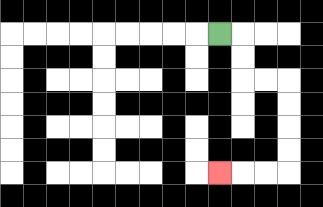{'start': '[9, 1]', 'end': '[9, 7]', 'path_directions': 'R,D,D,R,R,D,D,D,D,L,L,L', 'path_coordinates': '[[9, 1], [10, 1], [10, 2], [10, 3], [11, 3], [12, 3], [12, 4], [12, 5], [12, 6], [12, 7], [11, 7], [10, 7], [9, 7]]'}